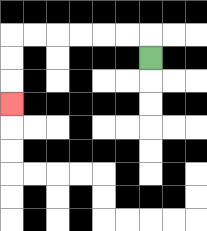{'start': '[6, 2]', 'end': '[0, 4]', 'path_directions': 'U,L,L,L,L,L,L,D,D,D', 'path_coordinates': '[[6, 2], [6, 1], [5, 1], [4, 1], [3, 1], [2, 1], [1, 1], [0, 1], [0, 2], [0, 3], [0, 4]]'}